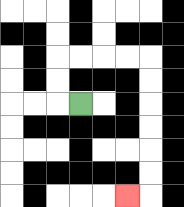{'start': '[3, 4]', 'end': '[5, 8]', 'path_directions': 'L,U,U,R,R,R,R,D,D,D,D,D,D,L', 'path_coordinates': '[[3, 4], [2, 4], [2, 3], [2, 2], [3, 2], [4, 2], [5, 2], [6, 2], [6, 3], [6, 4], [6, 5], [6, 6], [6, 7], [6, 8], [5, 8]]'}